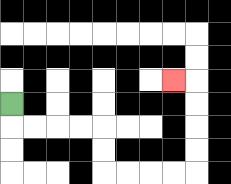{'start': '[0, 4]', 'end': '[7, 3]', 'path_directions': 'D,R,R,R,R,D,D,R,R,R,R,U,U,U,U,L', 'path_coordinates': '[[0, 4], [0, 5], [1, 5], [2, 5], [3, 5], [4, 5], [4, 6], [4, 7], [5, 7], [6, 7], [7, 7], [8, 7], [8, 6], [8, 5], [8, 4], [8, 3], [7, 3]]'}